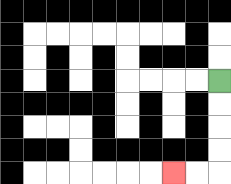{'start': '[9, 3]', 'end': '[7, 7]', 'path_directions': 'D,D,D,D,L,L', 'path_coordinates': '[[9, 3], [9, 4], [9, 5], [9, 6], [9, 7], [8, 7], [7, 7]]'}